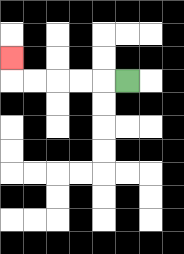{'start': '[5, 3]', 'end': '[0, 2]', 'path_directions': 'L,L,L,L,L,U', 'path_coordinates': '[[5, 3], [4, 3], [3, 3], [2, 3], [1, 3], [0, 3], [0, 2]]'}